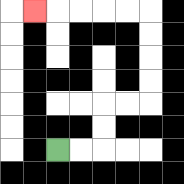{'start': '[2, 6]', 'end': '[1, 0]', 'path_directions': 'R,R,U,U,R,R,U,U,U,U,L,L,L,L,L', 'path_coordinates': '[[2, 6], [3, 6], [4, 6], [4, 5], [4, 4], [5, 4], [6, 4], [6, 3], [6, 2], [6, 1], [6, 0], [5, 0], [4, 0], [3, 0], [2, 0], [1, 0]]'}